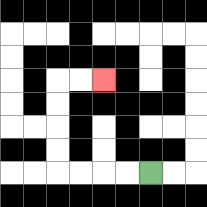{'start': '[6, 7]', 'end': '[4, 3]', 'path_directions': 'L,L,L,L,U,U,U,U,R,R', 'path_coordinates': '[[6, 7], [5, 7], [4, 7], [3, 7], [2, 7], [2, 6], [2, 5], [2, 4], [2, 3], [3, 3], [4, 3]]'}